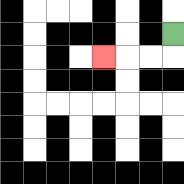{'start': '[7, 1]', 'end': '[4, 2]', 'path_directions': 'D,L,L,L', 'path_coordinates': '[[7, 1], [7, 2], [6, 2], [5, 2], [4, 2]]'}